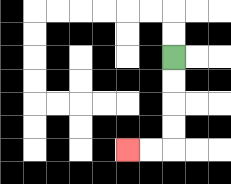{'start': '[7, 2]', 'end': '[5, 6]', 'path_directions': 'D,D,D,D,L,L', 'path_coordinates': '[[7, 2], [7, 3], [7, 4], [7, 5], [7, 6], [6, 6], [5, 6]]'}